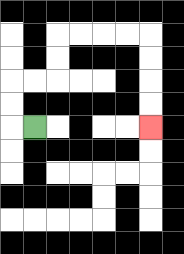{'start': '[1, 5]', 'end': '[6, 5]', 'path_directions': 'L,U,U,R,R,U,U,R,R,R,R,D,D,D,D', 'path_coordinates': '[[1, 5], [0, 5], [0, 4], [0, 3], [1, 3], [2, 3], [2, 2], [2, 1], [3, 1], [4, 1], [5, 1], [6, 1], [6, 2], [6, 3], [6, 4], [6, 5]]'}